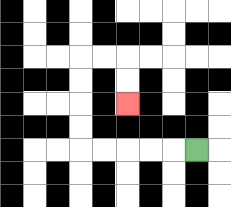{'start': '[8, 6]', 'end': '[5, 4]', 'path_directions': 'L,L,L,L,L,U,U,U,U,R,R,D,D', 'path_coordinates': '[[8, 6], [7, 6], [6, 6], [5, 6], [4, 6], [3, 6], [3, 5], [3, 4], [3, 3], [3, 2], [4, 2], [5, 2], [5, 3], [5, 4]]'}